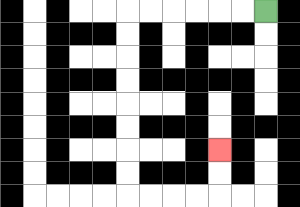{'start': '[11, 0]', 'end': '[9, 6]', 'path_directions': 'L,L,L,L,L,L,D,D,D,D,D,D,D,D,R,R,R,R,U,U', 'path_coordinates': '[[11, 0], [10, 0], [9, 0], [8, 0], [7, 0], [6, 0], [5, 0], [5, 1], [5, 2], [5, 3], [5, 4], [5, 5], [5, 6], [5, 7], [5, 8], [6, 8], [7, 8], [8, 8], [9, 8], [9, 7], [9, 6]]'}